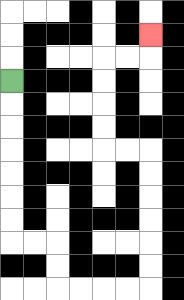{'start': '[0, 3]', 'end': '[6, 1]', 'path_directions': 'D,D,D,D,D,D,D,R,R,D,D,R,R,R,R,U,U,U,U,U,U,L,L,U,U,U,U,R,R,U', 'path_coordinates': '[[0, 3], [0, 4], [0, 5], [0, 6], [0, 7], [0, 8], [0, 9], [0, 10], [1, 10], [2, 10], [2, 11], [2, 12], [3, 12], [4, 12], [5, 12], [6, 12], [6, 11], [6, 10], [6, 9], [6, 8], [6, 7], [6, 6], [5, 6], [4, 6], [4, 5], [4, 4], [4, 3], [4, 2], [5, 2], [6, 2], [6, 1]]'}